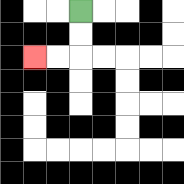{'start': '[3, 0]', 'end': '[1, 2]', 'path_directions': 'D,D,L,L', 'path_coordinates': '[[3, 0], [3, 1], [3, 2], [2, 2], [1, 2]]'}